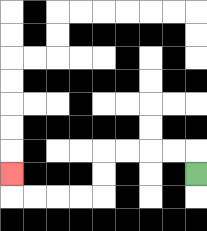{'start': '[8, 7]', 'end': '[0, 7]', 'path_directions': 'U,L,L,L,L,D,D,L,L,L,L,U', 'path_coordinates': '[[8, 7], [8, 6], [7, 6], [6, 6], [5, 6], [4, 6], [4, 7], [4, 8], [3, 8], [2, 8], [1, 8], [0, 8], [0, 7]]'}